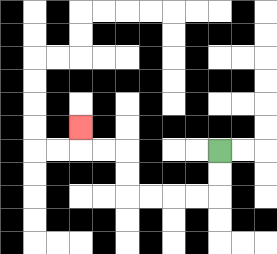{'start': '[9, 6]', 'end': '[3, 5]', 'path_directions': 'D,D,L,L,L,L,U,U,L,L,U', 'path_coordinates': '[[9, 6], [9, 7], [9, 8], [8, 8], [7, 8], [6, 8], [5, 8], [5, 7], [5, 6], [4, 6], [3, 6], [3, 5]]'}